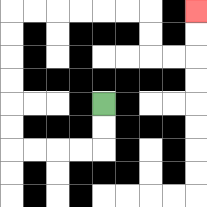{'start': '[4, 4]', 'end': '[8, 0]', 'path_directions': 'D,D,L,L,L,L,U,U,U,U,U,U,R,R,R,R,R,R,D,D,R,R,U,U', 'path_coordinates': '[[4, 4], [4, 5], [4, 6], [3, 6], [2, 6], [1, 6], [0, 6], [0, 5], [0, 4], [0, 3], [0, 2], [0, 1], [0, 0], [1, 0], [2, 0], [3, 0], [4, 0], [5, 0], [6, 0], [6, 1], [6, 2], [7, 2], [8, 2], [8, 1], [8, 0]]'}